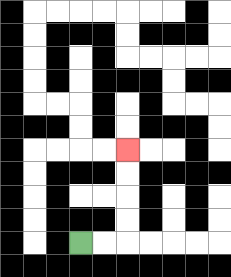{'start': '[3, 10]', 'end': '[5, 6]', 'path_directions': 'R,R,U,U,U,U', 'path_coordinates': '[[3, 10], [4, 10], [5, 10], [5, 9], [5, 8], [5, 7], [5, 6]]'}